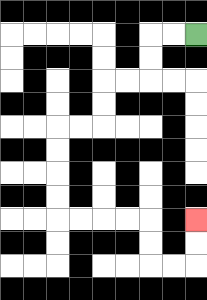{'start': '[8, 1]', 'end': '[8, 9]', 'path_directions': 'L,L,D,D,L,L,D,D,L,L,D,D,D,D,R,R,R,R,D,D,R,R,U,U', 'path_coordinates': '[[8, 1], [7, 1], [6, 1], [6, 2], [6, 3], [5, 3], [4, 3], [4, 4], [4, 5], [3, 5], [2, 5], [2, 6], [2, 7], [2, 8], [2, 9], [3, 9], [4, 9], [5, 9], [6, 9], [6, 10], [6, 11], [7, 11], [8, 11], [8, 10], [8, 9]]'}